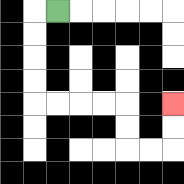{'start': '[2, 0]', 'end': '[7, 4]', 'path_directions': 'L,D,D,D,D,R,R,R,R,D,D,R,R,U,U', 'path_coordinates': '[[2, 0], [1, 0], [1, 1], [1, 2], [1, 3], [1, 4], [2, 4], [3, 4], [4, 4], [5, 4], [5, 5], [5, 6], [6, 6], [7, 6], [7, 5], [7, 4]]'}